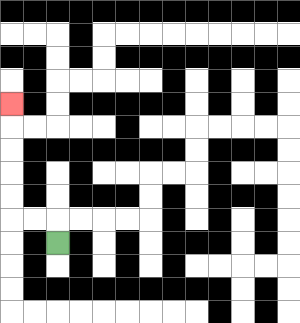{'start': '[2, 10]', 'end': '[0, 4]', 'path_directions': 'U,L,L,U,U,U,U,U', 'path_coordinates': '[[2, 10], [2, 9], [1, 9], [0, 9], [0, 8], [0, 7], [0, 6], [0, 5], [0, 4]]'}